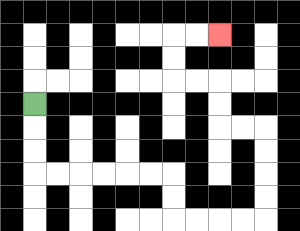{'start': '[1, 4]', 'end': '[9, 1]', 'path_directions': 'D,D,D,R,R,R,R,R,R,D,D,R,R,R,R,U,U,U,U,L,L,U,U,L,L,U,U,R,R', 'path_coordinates': '[[1, 4], [1, 5], [1, 6], [1, 7], [2, 7], [3, 7], [4, 7], [5, 7], [6, 7], [7, 7], [7, 8], [7, 9], [8, 9], [9, 9], [10, 9], [11, 9], [11, 8], [11, 7], [11, 6], [11, 5], [10, 5], [9, 5], [9, 4], [9, 3], [8, 3], [7, 3], [7, 2], [7, 1], [8, 1], [9, 1]]'}